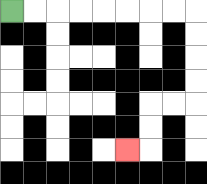{'start': '[0, 0]', 'end': '[5, 6]', 'path_directions': 'R,R,R,R,R,R,R,R,D,D,D,D,L,L,D,D,L', 'path_coordinates': '[[0, 0], [1, 0], [2, 0], [3, 0], [4, 0], [5, 0], [6, 0], [7, 0], [8, 0], [8, 1], [8, 2], [8, 3], [8, 4], [7, 4], [6, 4], [6, 5], [6, 6], [5, 6]]'}